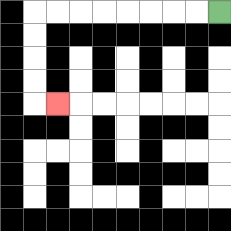{'start': '[9, 0]', 'end': '[2, 4]', 'path_directions': 'L,L,L,L,L,L,L,L,D,D,D,D,R', 'path_coordinates': '[[9, 0], [8, 0], [7, 0], [6, 0], [5, 0], [4, 0], [3, 0], [2, 0], [1, 0], [1, 1], [1, 2], [1, 3], [1, 4], [2, 4]]'}